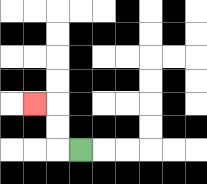{'start': '[3, 6]', 'end': '[1, 4]', 'path_directions': 'L,U,U,L', 'path_coordinates': '[[3, 6], [2, 6], [2, 5], [2, 4], [1, 4]]'}